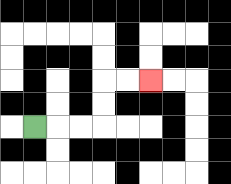{'start': '[1, 5]', 'end': '[6, 3]', 'path_directions': 'R,R,R,U,U,R,R', 'path_coordinates': '[[1, 5], [2, 5], [3, 5], [4, 5], [4, 4], [4, 3], [5, 3], [6, 3]]'}